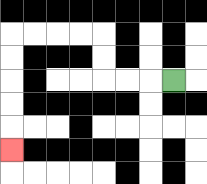{'start': '[7, 3]', 'end': '[0, 6]', 'path_directions': 'L,L,L,U,U,L,L,L,L,D,D,D,D,D', 'path_coordinates': '[[7, 3], [6, 3], [5, 3], [4, 3], [4, 2], [4, 1], [3, 1], [2, 1], [1, 1], [0, 1], [0, 2], [0, 3], [0, 4], [0, 5], [0, 6]]'}